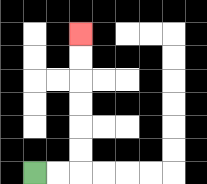{'start': '[1, 7]', 'end': '[3, 1]', 'path_directions': 'R,R,U,U,U,U,U,U', 'path_coordinates': '[[1, 7], [2, 7], [3, 7], [3, 6], [3, 5], [3, 4], [3, 3], [3, 2], [3, 1]]'}